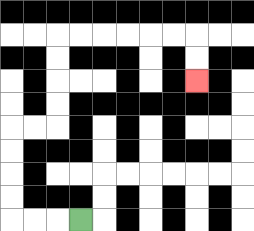{'start': '[3, 9]', 'end': '[8, 3]', 'path_directions': 'L,L,L,U,U,U,U,R,R,U,U,U,U,R,R,R,R,R,R,D,D', 'path_coordinates': '[[3, 9], [2, 9], [1, 9], [0, 9], [0, 8], [0, 7], [0, 6], [0, 5], [1, 5], [2, 5], [2, 4], [2, 3], [2, 2], [2, 1], [3, 1], [4, 1], [5, 1], [6, 1], [7, 1], [8, 1], [8, 2], [8, 3]]'}